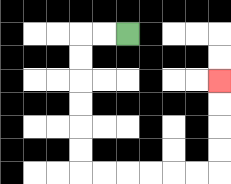{'start': '[5, 1]', 'end': '[9, 3]', 'path_directions': 'L,L,D,D,D,D,D,D,R,R,R,R,R,R,U,U,U,U', 'path_coordinates': '[[5, 1], [4, 1], [3, 1], [3, 2], [3, 3], [3, 4], [3, 5], [3, 6], [3, 7], [4, 7], [5, 7], [6, 7], [7, 7], [8, 7], [9, 7], [9, 6], [9, 5], [9, 4], [9, 3]]'}